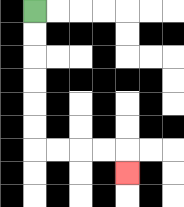{'start': '[1, 0]', 'end': '[5, 7]', 'path_directions': 'D,D,D,D,D,D,R,R,R,R,D', 'path_coordinates': '[[1, 0], [1, 1], [1, 2], [1, 3], [1, 4], [1, 5], [1, 6], [2, 6], [3, 6], [4, 6], [5, 6], [5, 7]]'}